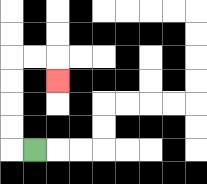{'start': '[1, 6]', 'end': '[2, 3]', 'path_directions': 'L,U,U,U,U,R,R,D', 'path_coordinates': '[[1, 6], [0, 6], [0, 5], [0, 4], [0, 3], [0, 2], [1, 2], [2, 2], [2, 3]]'}